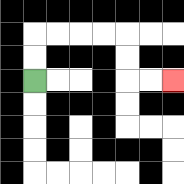{'start': '[1, 3]', 'end': '[7, 3]', 'path_directions': 'U,U,R,R,R,R,D,D,R,R', 'path_coordinates': '[[1, 3], [1, 2], [1, 1], [2, 1], [3, 1], [4, 1], [5, 1], [5, 2], [5, 3], [6, 3], [7, 3]]'}